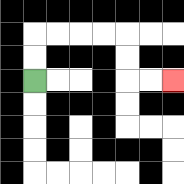{'start': '[1, 3]', 'end': '[7, 3]', 'path_directions': 'U,U,R,R,R,R,D,D,R,R', 'path_coordinates': '[[1, 3], [1, 2], [1, 1], [2, 1], [3, 1], [4, 1], [5, 1], [5, 2], [5, 3], [6, 3], [7, 3]]'}